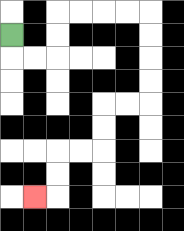{'start': '[0, 1]', 'end': '[1, 8]', 'path_directions': 'D,R,R,U,U,R,R,R,R,D,D,D,D,L,L,D,D,L,L,D,D,L', 'path_coordinates': '[[0, 1], [0, 2], [1, 2], [2, 2], [2, 1], [2, 0], [3, 0], [4, 0], [5, 0], [6, 0], [6, 1], [6, 2], [6, 3], [6, 4], [5, 4], [4, 4], [4, 5], [4, 6], [3, 6], [2, 6], [2, 7], [2, 8], [1, 8]]'}